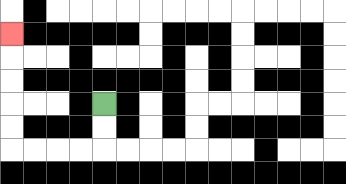{'start': '[4, 4]', 'end': '[0, 1]', 'path_directions': 'D,D,L,L,L,L,U,U,U,U,U', 'path_coordinates': '[[4, 4], [4, 5], [4, 6], [3, 6], [2, 6], [1, 6], [0, 6], [0, 5], [0, 4], [0, 3], [0, 2], [0, 1]]'}